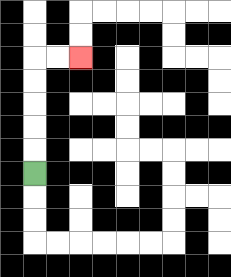{'start': '[1, 7]', 'end': '[3, 2]', 'path_directions': 'U,U,U,U,U,R,R', 'path_coordinates': '[[1, 7], [1, 6], [1, 5], [1, 4], [1, 3], [1, 2], [2, 2], [3, 2]]'}